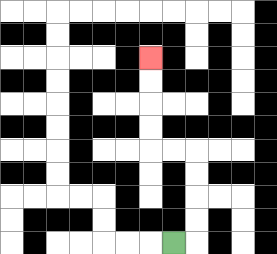{'start': '[7, 10]', 'end': '[6, 2]', 'path_directions': 'R,U,U,U,U,L,L,U,U,U,U', 'path_coordinates': '[[7, 10], [8, 10], [8, 9], [8, 8], [8, 7], [8, 6], [7, 6], [6, 6], [6, 5], [6, 4], [6, 3], [6, 2]]'}